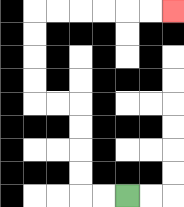{'start': '[5, 8]', 'end': '[7, 0]', 'path_directions': 'L,L,U,U,U,U,L,L,U,U,U,U,R,R,R,R,R,R', 'path_coordinates': '[[5, 8], [4, 8], [3, 8], [3, 7], [3, 6], [3, 5], [3, 4], [2, 4], [1, 4], [1, 3], [1, 2], [1, 1], [1, 0], [2, 0], [3, 0], [4, 0], [5, 0], [6, 0], [7, 0]]'}